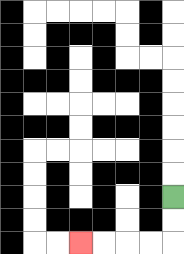{'start': '[7, 8]', 'end': '[3, 10]', 'path_directions': 'D,D,L,L,L,L', 'path_coordinates': '[[7, 8], [7, 9], [7, 10], [6, 10], [5, 10], [4, 10], [3, 10]]'}